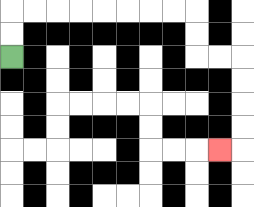{'start': '[0, 2]', 'end': '[9, 6]', 'path_directions': 'U,U,R,R,R,R,R,R,R,R,D,D,R,R,D,D,D,D,L', 'path_coordinates': '[[0, 2], [0, 1], [0, 0], [1, 0], [2, 0], [3, 0], [4, 0], [5, 0], [6, 0], [7, 0], [8, 0], [8, 1], [8, 2], [9, 2], [10, 2], [10, 3], [10, 4], [10, 5], [10, 6], [9, 6]]'}